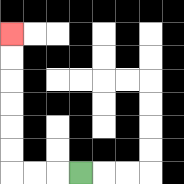{'start': '[3, 7]', 'end': '[0, 1]', 'path_directions': 'L,L,L,U,U,U,U,U,U', 'path_coordinates': '[[3, 7], [2, 7], [1, 7], [0, 7], [0, 6], [0, 5], [0, 4], [0, 3], [0, 2], [0, 1]]'}